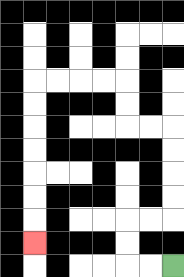{'start': '[7, 11]', 'end': '[1, 10]', 'path_directions': 'L,L,U,U,R,R,U,U,U,U,L,L,U,U,L,L,L,L,D,D,D,D,D,D,D', 'path_coordinates': '[[7, 11], [6, 11], [5, 11], [5, 10], [5, 9], [6, 9], [7, 9], [7, 8], [7, 7], [7, 6], [7, 5], [6, 5], [5, 5], [5, 4], [5, 3], [4, 3], [3, 3], [2, 3], [1, 3], [1, 4], [1, 5], [1, 6], [1, 7], [1, 8], [1, 9], [1, 10]]'}